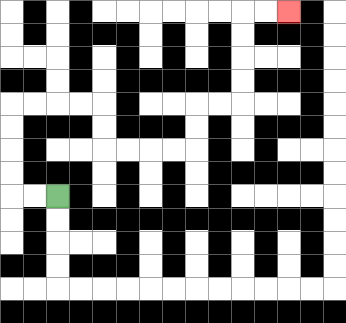{'start': '[2, 8]', 'end': '[12, 0]', 'path_directions': 'L,L,U,U,U,U,R,R,R,R,D,D,R,R,R,R,U,U,R,R,U,U,U,U,R,R', 'path_coordinates': '[[2, 8], [1, 8], [0, 8], [0, 7], [0, 6], [0, 5], [0, 4], [1, 4], [2, 4], [3, 4], [4, 4], [4, 5], [4, 6], [5, 6], [6, 6], [7, 6], [8, 6], [8, 5], [8, 4], [9, 4], [10, 4], [10, 3], [10, 2], [10, 1], [10, 0], [11, 0], [12, 0]]'}